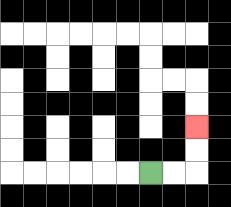{'start': '[6, 7]', 'end': '[8, 5]', 'path_directions': 'R,R,U,U', 'path_coordinates': '[[6, 7], [7, 7], [8, 7], [8, 6], [8, 5]]'}